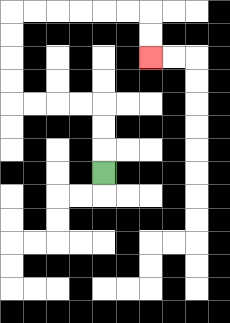{'start': '[4, 7]', 'end': '[6, 2]', 'path_directions': 'U,U,U,L,L,L,L,U,U,U,U,R,R,R,R,R,R,D,D', 'path_coordinates': '[[4, 7], [4, 6], [4, 5], [4, 4], [3, 4], [2, 4], [1, 4], [0, 4], [0, 3], [0, 2], [0, 1], [0, 0], [1, 0], [2, 0], [3, 0], [4, 0], [5, 0], [6, 0], [6, 1], [6, 2]]'}